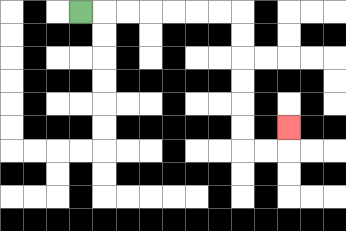{'start': '[3, 0]', 'end': '[12, 5]', 'path_directions': 'R,R,R,R,R,R,R,D,D,D,D,D,D,R,R,U', 'path_coordinates': '[[3, 0], [4, 0], [5, 0], [6, 0], [7, 0], [8, 0], [9, 0], [10, 0], [10, 1], [10, 2], [10, 3], [10, 4], [10, 5], [10, 6], [11, 6], [12, 6], [12, 5]]'}